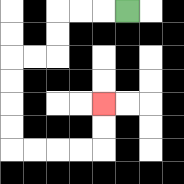{'start': '[5, 0]', 'end': '[4, 4]', 'path_directions': 'L,L,L,D,D,L,L,D,D,D,D,R,R,R,R,U,U', 'path_coordinates': '[[5, 0], [4, 0], [3, 0], [2, 0], [2, 1], [2, 2], [1, 2], [0, 2], [0, 3], [0, 4], [0, 5], [0, 6], [1, 6], [2, 6], [3, 6], [4, 6], [4, 5], [4, 4]]'}